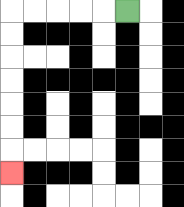{'start': '[5, 0]', 'end': '[0, 7]', 'path_directions': 'L,L,L,L,L,D,D,D,D,D,D,D', 'path_coordinates': '[[5, 0], [4, 0], [3, 0], [2, 0], [1, 0], [0, 0], [0, 1], [0, 2], [0, 3], [0, 4], [0, 5], [0, 6], [0, 7]]'}